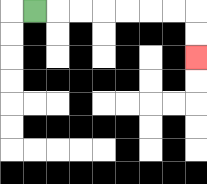{'start': '[1, 0]', 'end': '[8, 2]', 'path_directions': 'R,R,R,R,R,R,R,D,D', 'path_coordinates': '[[1, 0], [2, 0], [3, 0], [4, 0], [5, 0], [6, 0], [7, 0], [8, 0], [8, 1], [8, 2]]'}